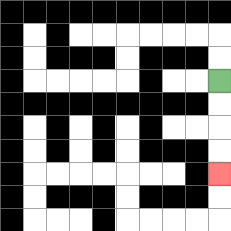{'start': '[9, 3]', 'end': '[9, 7]', 'path_directions': 'D,D,D,D', 'path_coordinates': '[[9, 3], [9, 4], [9, 5], [9, 6], [9, 7]]'}